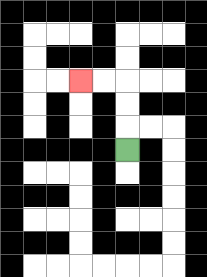{'start': '[5, 6]', 'end': '[3, 3]', 'path_directions': 'U,U,U,L,L', 'path_coordinates': '[[5, 6], [5, 5], [5, 4], [5, 3], [4, 3], [3, 3]]'}